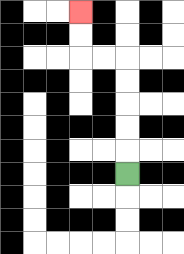{'start': '[5, 7]', 'end': '[3, 0]', 'path_directions': 'U,U,U,U,U,L,L,U,U', 'path_coordinates': '[[5, 7], [5, 6], [5, 5], [5, 4], [5, 3], [5, 2], [4, 2], [3, 2], [3, 1], [3, 0]]'}